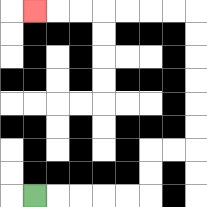{'start': '[1, 8]', 'end': '[1, 0]', 'path_directions': 'R,R,R,R,R,U,U,R,R,U,U,U,U,U,U,L,L,L,L,L,L,L', 'path_coordinates': '[[1, 8], [2, 8], [3, 8], [4, 8], [5, 8], [6, 8], [6, 7], [6, 6], [7, 6], [8, 6], [8, 5], [8, 4], [8, 3], [8, 2], [8, 1], [8, 0], [7, 0], [6, 0], [5, 0], [4, 0], [3, 0], [2, 0], [1, 0]]'}